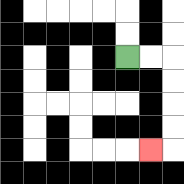{'start': '[5, 2]', 'end': '[6, 6]', 'path_directions': 'R,R,D,D,D,D,L', 'path_coordinates': '[[5, 2], [6, 2], [7, 2], [7, 3], [7, 4], [7, 5], [7, 6], [6, 6]]'}